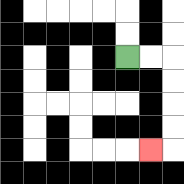{'start': '[5, 2]', 'end': '[6, 6]', 'path_directions': 'R,R,D,D,D,D,L', 'path_coordinates': '[[5, 2], [6, 2], [7, 2], [7, 3], [7, 4], [7, 5], [7, 6], [6, 6]]'}